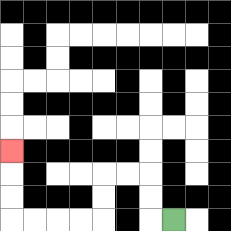{'start': '[7, 9]', 'end': '[0, 6]', 'path_directions': 'L,U,U,L,L,D,D,L,L,L,L,U,U,U', 'path_coordinates': '[[7, 9], [6, 9], [6, 8], [6, 7], [5, 7], [4, 7], [4, 8], [4, 9], [3, 9], [2, 9], [1, 9], [0, 9], [0, 8], [0, 7], [0, 6]]'}